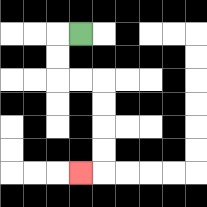{'start': '[3, 1]', 'end': '[3, 7]', 'path_directions': 'L,D,D,R,R,D,D,D,D,L', 'path_coordinates': '[[3, 1], [2, 1], [2, 2], [2, 3], [3, 3], [4, 3], [4, 4], [4, 5], [4, 6], [4, 7], [3, 7]]'}